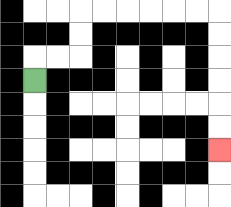{'start': '[1, 3]', 'end': '[9, 6]', 'path_directions': 'U,R,R,U,U,R,R,R,R,R,R,D,D,D,D,D,D', 'path_coordinates': '[[1, 3], [1, 2], [2, 2], [3, 2], [3, 1], [3, 0], [4, 0], [5, 0], [6, 0], [7, 0], [8, 0], [9, 0], [9, 1], [9, 2], [9, 3], [9, 4], [9, 5], [9, 6]]'}